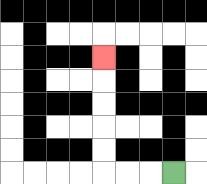{'start': '[7, 7]', 'end': '[4, 2]', 'path_directions': 'L,L,L,U,U,U,U,U', 'path_coordinates': '[[7, 7], [6, 7], [5, 7], [4, 7], [4, 6], [4, 5], [4, 4], [4, 3], [4, 2]]'}